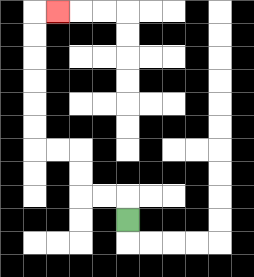{'start': '[5, 9]', 'end': '[2, 0]', 'path_directions': 'U,L,L,U,U,L,L,U,U,U,U,U,U,R', 'path_coordinates': '[[5, 9], [5, 8], [4, 8], [3, 8], [3, 7], [3, 6], [2, 6], [1, 6], [1, 5], [1, 4], [1, 3], [1, 2], [1, 1], [1, 0], [2, 0]]'}